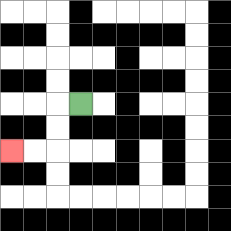{'start': '[3, 4]', 'end': '[0, 6]', 'path_directions': 'L,D,D,L,L', 'path_coordinates': '[[3, 4], [2, 4], [2, 5], [2, 6], [1, 6], [0, 6]]'}